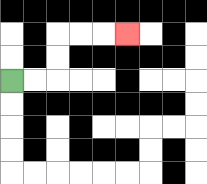{'start': '[0, 3]', 'end': '[5, 1]', 'path_directions': 'R,R,U,U,R,R,R', 'path_coordinates': '[[0, 3], [1, 3], [2, 3], [2, 2], [2, 1], [3, 1], [4, 1], [5, 1]]'}